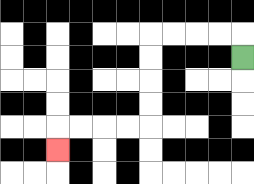{'start': '[10, 2]', 'end': '[2, 6]', 'path_directions': 'U,L,L,L,L,D,D,D,D,L,L,L,L,D', 'path_coordinates': '[[10, 2], [10, 1], [9, 1], [8, 1], [7, 1], [6, 1], [6, 2], [6, 3], [6, 4], [6, 5], [5, 5], [4, 5], [3, 5], [2, 5], [2, 6]]'}